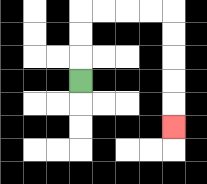{'start': '[3, 3]', 'end': '[7, 5]', 'path_directions': 'U,U,U,R,R,R,R,D,D,D,D,D', 'path_coordinates': '[[3, 3], [3, 2], [3, 1], [3, 0], [4, 0], [5, 0], [6, 0], [7, 0], [7, 1], [7, 2], [7, 3], [7, 4], [7, 5]]'}